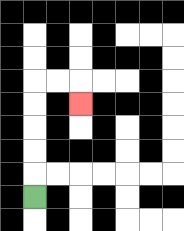{'start': '[1, 8]', 'end': '[3, 4]', 'path_directions': 'U,U,U,U,U,R,R,D', 'path_coordinates': '[[1, 8], [1, 7], [1, 6], [1, 5], [1, 4], [1, 3], [2, 3], [3, 3], [3, 4]]'}